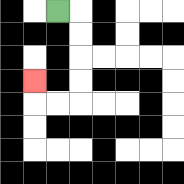{'start': '[2, 0]', 'end': '[1, 3]', 'path_directions': 'R,D,D,D,D,L,L,U', 'path_coordinates': '[[2, 0], [3, 0], [3, 1], [3, 2], [3, 3], [3, 4], [2, 4], [1, 4], [1, 3]]'}